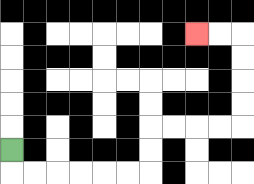{'start': '[0, 6]', 'end': '[8, 1]', 'path_directions': 'D,R,R,R,R,R,R,U,U,R,R,R,R,U,U,U,U,L,L', 'path_coordinates': '[[0, 6], [0, 7], [1, 7], [2, 7], [3, 7], [4, 7], [5, 7], [6, 7], [6, 6], [6, 5], [7, 5], [8, 5], [9, 5], [10, 5], [10, 4], [10, 3], [10, 2], [10, 1], [9, 1], [8, 1]]'}